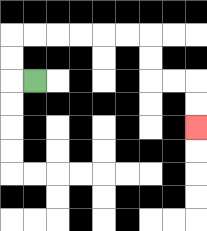{'start': '[1, 3]', 'end': '[8, 5]', 'path_directions': 'L,U,U,R,R,R,R,R,R,D,D,R,R,D,D', 'path_coordinates': '[[1, 3], [0, 3], [0, 2], [0, 1], [1, 1], [2, 1], [3, 1], [4, 1], [5, 1], [6, 1], [6, 2], [6, 3], [7, 3], [8, 3], [8, 4], [8, 5]]'}